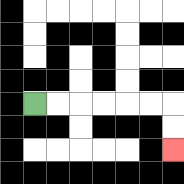{'start': '[1, 4]', 'end': '[7, 6]', 'path_directions': 'R,R,R,R,R,R,D,D', 'path_coordinates': '[[1, 4], [2, 4], [3, 4], [4, 4], [5, 4], [6, 4], [7, 4], [7, 5], [7, 6]]'}